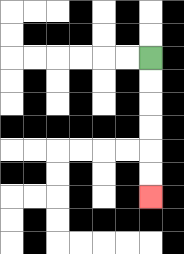{'start': '[6, 2]', 'end': '[6, 8]', 'path_directions': 'D,D,D,D,D,D', 'path_coordinates': '[[6, 2], [6, 3], [6, 4], [6, 5], [6, 6], [6, 7], [6, 8]]'}